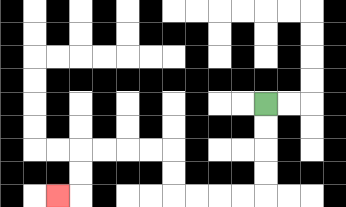{'start': '[11, 4]', 'end': '[2, 8]', 'path_directions': 'D,D,D,D,L,L,L,L,U,U,L,L,L,L,D,D,L', 'path_coordinates': '[[11, 4], [11, 5], [11, 6], [11, 7], [11, 8], [10, 8], [9, 8], [8, 8], [7, 8], [7, 7], [7, 6], [6, 6], [5, 6], [4, 6], [3, 6], [3, 7], [3, 8], [2, 8]]'}